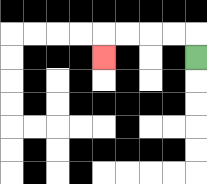{'start': '[8, 2]', 'end': '[4, 2]', 'path_directions': 'U,L,L,L,L,D', 'path_coordinates': '[[8, 2], [8, 1], [7, 1], [6, 1], [5, 1], [4, 1], [4, 2]]'}